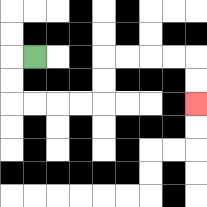{'start': '[1, 2]', 'end': '[8, 4]', 'path_directions': 'L,D,D,R,R,R,R,U,U,R,R,R,R,D,D', 'path_coordinates': '[[1, 2], [0, 2], [0, 3], [0, 4], [1, 4], [2, 4], [3, 4], [4, 4], [4, 3], [4, 2], [5, 2], [6, 2], [7, 2], [8, 2], [8, 3], [8, 4]]'}